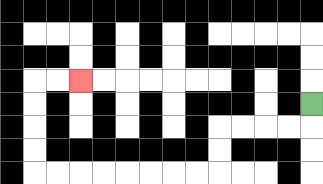{'start': '[13, 4]', 'end': '[3, 3]', 'path_directions': 'D,L,L,L,L,D,D,L,L,L,L,L,L,L,L,U,U,U,U,R,R', 'path_coordinates': '[[13, 4], [13, 5], [12, 5], [11, 5], [10, 5], [9, 5], [9, 6], [9, 7], [8, 7], [7, 7], [6, 7], [5, 7], [4, 7], [3, 7], [2, 7], [1, 7], [1, 6], [1, 5], [1, 4], [1, 3], [2, 3], [3, 3]]'}